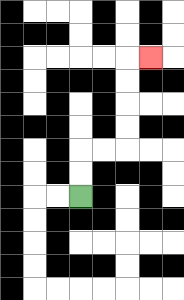{'start': '[3, 8]', 'end': '[6, 2]', 'path_directions': 'U,U,R,R,U,U,U,U,R', 'path_coordinates': '[[3, 8], [3, 7], [3, 6], [4, 6], [5, 6], [5, 5], [5, 4], [5, 3], [5, 2], [6, 2]]'}